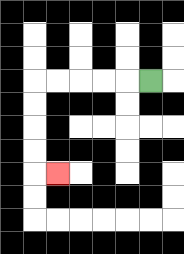{'start': '[6, 3]', 'end': '[2, 7]', 'path_directions': 'L,L,L,L,L,D,D,D,D,R', 'path_coordinates': '[[6, 3], [5, 3], [4, 3], [3, 3], [2, 3], [1, 3], [1, 4], [1, 5], [1, 6], [1, 7], [2, 7]]'}